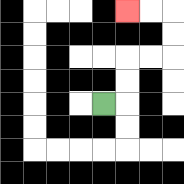{'start': '[4, 4]', 'end': '[5, 0]', 'path_directions': 'R,U,U,R,R,U,U,L,L', 'path_coordinates': '[[4, 4], [5, 4], [5, 3], [5, 2], [6, 2], [7, 2], [7, 1], [7, 0], [6, 0], [5, 0]]'}